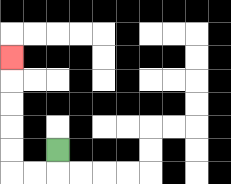{'start': '[2, 6]', 'end': '[0, 2]', 'path_directions': 'D,L,L,U,U,U,U,U', 'path_coordinates': '[[2, 6], [2, 7], [1, 7], [0, 7], [0, 6], [0, 5], [0, 4], [0, 3], [0, 2]]'}